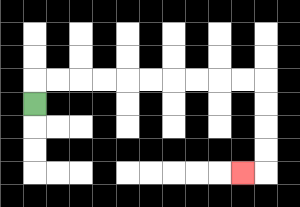{'start': '[1, 4]', 'end': '[10, 7]', 'path_directions': 'U,R,R,R,R,R,R,R,R,R,R,D,D,D,D,L', 'path_coordinates': '[[1, 4], [1, 3], [2, 3], [3, 3], [4, 3], [5, 3], [6, 3], [7, 3], [8, 3], [9, 3], [10, 3], [11, 3], [11, 4], [11, 5], [11, 6], [11, 7], [10, 7]]'}